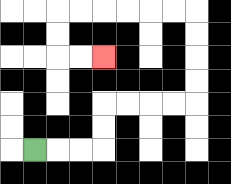{'start': '[1, 6]', 'end': '[4, 2]', 'path_directions': 'R,R,R,U,U,R,R,R,R,U,U,U,U,L,L,L,L,L,L,D,D,R,R', 'path_coordinates': '[[1, 6], [2, 6], [3, 6], [4, 6], [4, 5], [4, 4], [5, 4], [6, 4], [7, 4], [8, 4], [8, 3], [8, 2], [8, 1], [8, 0], [7, 0], [6, 0], [5, 0], [4, 0], [3, 0], [2, 0], [2, 1], [2, 2], [3, 2], [4, 2]]'}